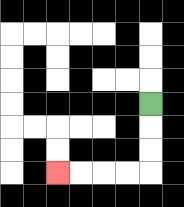{'start': '[6, 4]', 'end': '[2, 7]', 'path_directions': 'D,D,D,L,L,L,L', 'path_coordinates': '[[6, 4], [6, 5], [6, 6], [6, 7], [5, 7], [4, 7], [3, 7], [2, 7]]'}